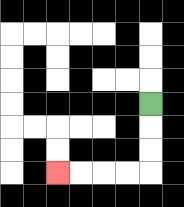{'start': '[6, 4]', 'end': '[2, 7]', 'path_directions': 'D,D,D,L,L,L,L', 'path_coordinates': '[[6, 4], [6, 5], [6, 6], [6, 7], [5, 7], [4, 7], [3, 7], [2, 7]]'}